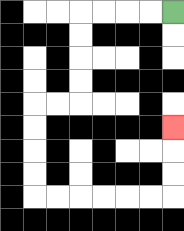{'start': '[7, 0]', 'end': '[7, 5]', 'path_directions': 'L,L,L,L,D,D,D,D,L,L,D,D,D,D,R,R,R,R,R,R,U,U,U', 'path_coordinates': '[[7, 0], [6, 0], [5, 0], [4, 0], [3, 0], [3, 1], [3, 2], [3, 3], [3, 4], [2, 4], [1, 4], [1, 5], [1, 6], [1, 7], [1, 8], [2, 8], [3, 8], [4, 8], [5, 8], [6, 8], [7, 8], [7, 7], [7, 6], [7, 5]]'}